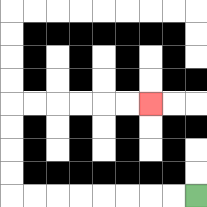{'start': '[8, 8]', 'end': '[6, 4]', 'path_directions': 'L,L,L,L,L,L,L,L,U,U,U,U,R,R,R,R,R,R', 'path_coordinates': '[[8, 8], [7, 8], [6, 8], [5, 8], [4, 8], [3, 8], [2, 8], [1, 8], [0, 8], [0, 7], [0, 6], [0, 5], [0, 4], [1, 4], [2, 4], [3, 4], [4, 4], [5, 4], [6, 4]]'}